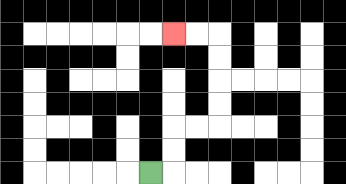{'start': '[6, 7]', 'end': '[7, 1]', 'path_directions': 'R,U,U,R,R,U,U,U,U,L,L', 'path_coordinates': '[[6, 7], [7, 7], [7, 6], [7, 5], [8, 5], [9, 5], [9, 4], [9, 3], [9, 2], [9, 1], [8, 1], [7, 1]]'}